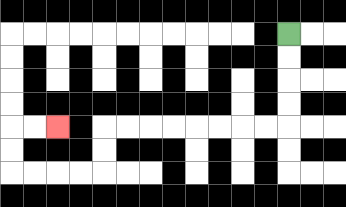{'start': '[12, 1]', 'end': '[2, 5]', 'path_directions': 'D,D,D,D,L,L,L,L,L,L,L,L,D,D,L,L,L,L,U,U,R,R', 'path_coordinates': '[[12, 1], [12, 2], [12, 3], [12, 4], [12, 5], [11, 5], [10, 5], [9, 5], [8, 5], [7, 5], [6, 5], [5, 5], [4, 5], [4, 6], [4, 7], [3, 7], [2, 7], [1, 7], [0, 7], [0, 6], [0, 5], [1, 5], [2, 5]]'}